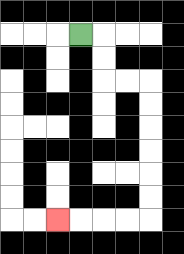{'start': '[3, 1]', 'end': '[2, 9]', 'path_directions': 'R,D,D,R,R,D,D,D,D,D,D,L,L,L,L', 'path_coordinates': '[[3, 1], [4, 1], [4, 2], [4, 3], [5, 3], [6, 3], [6, 4], [6, 5], [6, 6], [6, 7], [6, 8], [6, 9], [5, 9], [4, 9], [3, 9], [2, 9]]'}